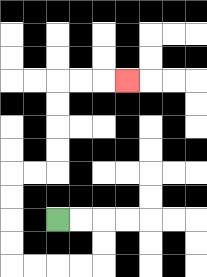{'start': '[2, 9]', 'end': '[5, 3]', 'path_directions': 'R,R,D,D,L,L,L,L,U,U,U,U,R,R,U,U,U,U,R,R,R', 'path_coordinates': '[[2, 9], [3, 9], [4, 9], [4, 10], [4, 11], [3, 11], [2, 11], [1, 11], [0, 11], [0, 10], [0, 9], [0, 8], [0, 7], [1, 7], [2, 7], [2, 6], [2, 5], [2, 4], [2, 3], [3, 3], [4, 3], [5, 3]]'}